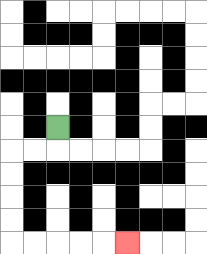{'start': '[2, 5]', 'end': '[5, 10]', 'path_directions': 'D,L,L,D,D,D,D,R,R,R,R,R', 'path_coordinates': '[[2, 5], [2, 6], [1, 6], [0, 6], [0, 7], [0, 8], [0, 9], [0, 10], [1, 10], [2, 10], [3, 10], [4, 10], [5, 10]]'}